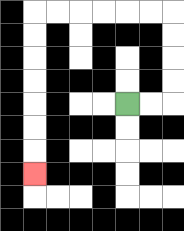{'start': '[5, 4]', 'end': '[1, 7]', 'path_directions': 'R,R,U,U,U,U,L,L,L,L,L,L,D,D,D,D,D,D,D', 'path_coordinates': '[[5, 4], [6, 4], [7, 4], [7, 3], [7, 2], [7, 1], [7, 0], [6, 0], [5, 0], [4, 0], [3, 0], [2, 0], [1, 0], [1, 1], [1, 2], [1, 3], [1, 4], [1, 5], [1, 6], [1, 7]]'}